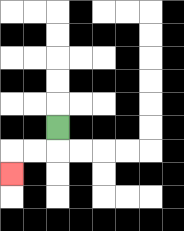{'start': '[2, 5]', 'end': '[0, 7]', 'path_directions': 'D,L,L,D', 'path_coordinates': '[[2, 5], [2, 6], [1, 6], [0, 6], [0, 7]]'}